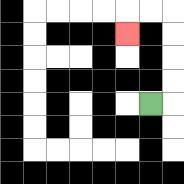{'start': '[6, 4]', 'end': '[5, 1]', 'path_directions': 'R,U,U,U,U,L,L,D', 'path_coordinates': '[[6, 4], [7, 4], [7, 3], [7, 2], [7, 1], [7, 0], [6, 0], [5, 0], [5, 1]]'}